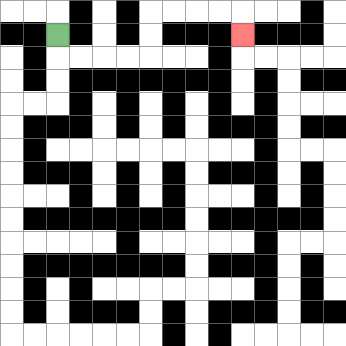{'start': '[2, 1]', 'end': '[10, 1]', 'path_directions': 'D,R,R,R,R,U,U,R,R,R,R,D', 'path_coordinates': '[[2, 1], [2, 2], [3, 2], [4, 2], [5, 2], [6, 2], [6, 1], [6, 0], [7, 0], [8, 0], [9, 0], [10, 0], [10, 1]]'}